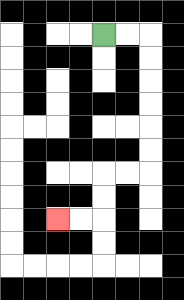{'start': '[4, 1]', 'end': '[2, 9]', 'path_directions': 'R,R,D,D,D,D,D,D,L,L,D,D,L,L', 'path_coordinates': '[[4, 1], [5, 1], [6, 1], [6, 2], [6, 3], [6, 4], [6, 5], [6, 6], [6, 7], [5, 7], [4, 7], [4, 8], [4, 9], [3, 9], [2, 9]]'}